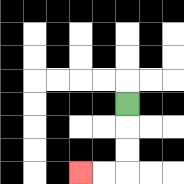{'start': '[5, 4]', 'end': '[3, 7]', 'path_directions': 'D,D,D,L,L', 'path_coordinates': '[[5, 4], [5, 5], [5, 6], [5, 7], [4, 7], [3, 7]]'}